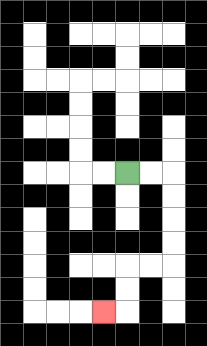{'start': '[5, 7]', 'end': '[4, 13]', 'path_directions': 'R,R,D,D,D,D,L,L,D,D,L', 'path_coordinates': '[[5, 7], [6, 7], [7, 7], [7, 8], [7, 9], [7, 10], [7, 11], [6, 11], [5, 11], [5, 12], [5, 13], [4, 13]]'}